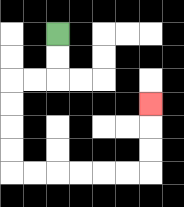{'start': '[2, 1]', 'end': '[6, 4]', 'path_directions': 'D,D,L,L,D,D,D,D,R,R,R,R,R,R,U,U,U', 'path_coordinates': '[[2, 1], [2, 2], [2, 3], [1, 3], [0, 3], [0, 4], [0, 5], [0, 6], [0, 7], [1, 7], [2, 7], [3, 7], [4, 7], [5, 7], [6, 7], [6, 6], [6, 5], [6, 4]]'}